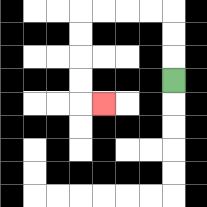{'start': '[7, 3]', 'end': '[4, 4]', 'path_directions': 'U,U,U,L,L,L,L,D,D,D,D,R', 'path_coordinates': '[[7, 3], [7, 2], [7, 1], [7, 0], [6, 0], [5, 0], [4, 0], [3, 0], [3, 1], [3, 2], [3, 3], [3, 4], [4, 4]]'}